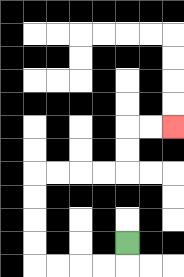{'start': '[5, 10]', 'end': '[7, 5]', 'path_directions': 'D,L,L,L,L,U,U,U,U,R,R,R,R,U,U,R,R', 'path_coordinates': '[[5, 10], [5, 11], [4, 11], [3, 11], [2, 11], [1, 11], [1, 10], [1, 9], [1, 8], [1, 7], [2, 7], [3, 7], [4, 7], [5, 7], [5, 6], [5, 5], [6, 5], [7, 5]]'}